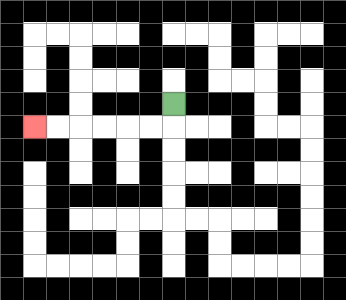{'start': '[7, 4]', 'end': '[1, 5]', 'path_directions': 'D,L,L,L,L,L,L', 'path_coordinates': '[[7, 4], [7, 5], [6, 5], [5, 5], [4, 5], [3, 5], [2, 5], [1, 5]]'}